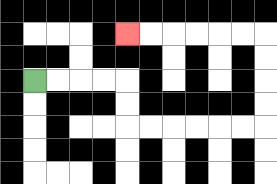{'start': '[1, 3]', 'end': '[5, 1]', 'path_directions': 'R,R,R,R,D,D,R,R,R,R,R,R,U,U,U,U,L,L,L,L,L,L', 'path_coordinates': '[[1, 3], [2, 3], [3, 3], [4, 3], [5, 3], [5, 4], [5, 5], [6, 5], [7, 5], [8, 5], [9, 5], [10, 5], [11, 5], [11, 4], [11, 3], [11, 2], [11, 1], [10, 1], [9, 1], [8, 1], [7, 1], [6, 1], [5, 1]]'}